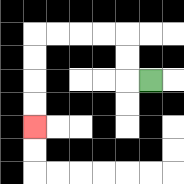{'start': '[6, 3]', 'end': '[1, 5]', 'path_directions': 'L,U,U,L,L,L,L,D,D,D,D', 'path_coordinates': '[[6, 3], [5, 3], [5, 2], [5, 1], [4, 1], [3, 1], [2, 1], [1, 1], [1, 2], [1, 3], [1, 4], [1, 5]]'}